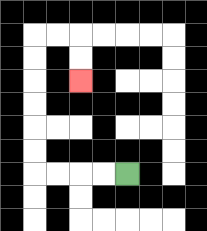{'start': '[5, 7]', 'end': '[3, 3]', 'path_directions': 'L,L,L,L,U,U,U,U,U,U,R,R,D,D', 'path_coordinates': '[[5, 7], [4, 7], [3, 7], [2, 7], [1, 7], [1, 6], [1, 5], [1, 4], [1, 3], [1, 2], [1, 1], [2, 1], [3, 1], [3, 2], [3, 3]]'}